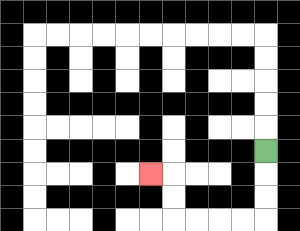{'start': '[11, 6]', 'end': '[6, 7]', 'path_directions': 'D,D,D,L,L,L,L,U,U,L', 'path_coordinates': '[[11, 6], [11, 7], [11, 8], [11, 9], [10, 9], [9, 9], [8, 9], [7, 9], [7, 8], [7, 7], [6, 7]]'}